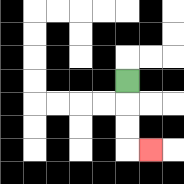{'start': '[5, 3]', 'end': '[6, 6]', 'path_directions': 'D,D,D,R', 'path_coordinates': '[[5, 3], [5, 4], [5, 5], [5, 6], [6, 6]]'}